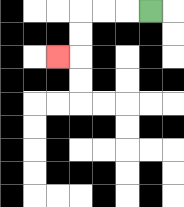{'start': '[6, 0]', 'end': '[2, 2]', 'path_directions': 'L,L,L,D,D,L', 'path_coordinates': '[[6, 0], [5, 0], [4, 0], [3, 0], [3, 1], [3, 2], [2, 2]]'}